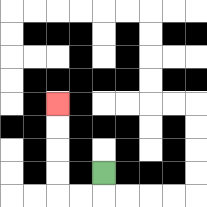{'start': '[4, 7]', 'end': '[2, 4]', 'path_directions': 'D,L,L,U,U,U,U', 'path_coordinates': '[[4, 7], [4, 8], [3, 8], [2, 8], [2, 7], [2, 6], [2, 5], [2, 4]]'}